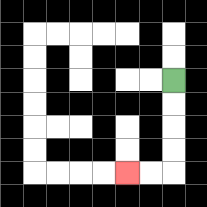{'start': '[7, 3]', 'end': '[5, 7]', 'path_directions': 'D,D,D,D,L,L', 'path_coordinates': '[[7, 3], [7, 4], [7, 5], [7, 6], [7, 7], [6, 7], [5, 7]]'}